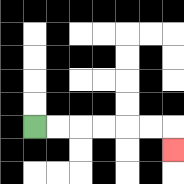{'start': '[1, 5]', 'end': '[7, 6]', 'path_directions': 'R,R,R,R,R,R,D', 'path_coordinates': '[[1, 5], [2, 5], [3, 5], [4, 5], [5, 5], [6, 5], [7, 5], [7, 6]]'}